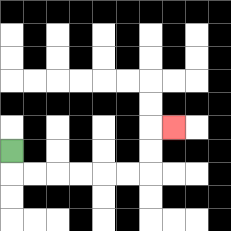{'start': '[0, 6]', 'end': '[7, 5]', 'path_directions': 'D,R,R,R,R,R,R,U,U,R', 'path_coordinates': '[[0, 6], [0, 7], [1, 7], [2, 7], [3, 7], [4, 7], [5, 7], [6, 7], [6, 6], [6, 5], [7, 5]]'}